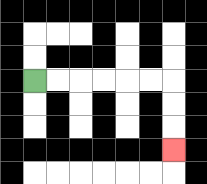{'start': '[1, 3]', 'end': '[7, 6]', 'path_directions': 'R,R,R,R,R,R,D,D,D', 'path_coordinates': '[[1, 3], [2, 3], [3, 3], [4, 3], [5, 3], [6, 3], [7, 3], [7, 4], [7, 5], [7, 6]]'}